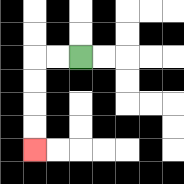{'start': '[3, 2]', 'end': '[1, 6]', 'path_directions': 'L,L,D,D,D,D', 'path_coordinates': '[[3, 2], [2, 2], [1, 2], [1, 3], [1, 4], [1, 5], [1, 6]]'}